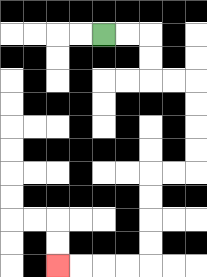{'start': '[4, 1]', 'end': '[2, 11]', 'path_directions': 'R,R,D,D,R,R,D,D,D,D,L,L,D,D,D,D,L,L,L,L', 'path_coordinates': '[[4, 1], [5, 1], [6, 1], [6, 2], [6, 3], [7, 3], [8, 3], [8, 4], [8, 5], [8, 6], [8, 7], [7, 7], [6, 7], [6, 8], [6, 9], [6, 10], [6, 11], [5, 11], [4, 11], [3, 11], [2, 11]]'}